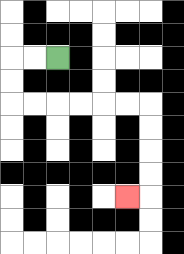{'start': '[2, 2]', 'end': '[5, 8]', 'path_directions': 'L,L,D,D,R,R,R,R,R,R,D,D,D,D,L', 'path_coordinates': '[[2, 2], [1, 2], [0, 2], [0, 3], [0, 4], [1, 4], [2, 4], [3, 4], [4, 4], [5, 4], [6, 4], [6, 5], [6, 6], [6, 7], [6, 8], [5, 8]]'}